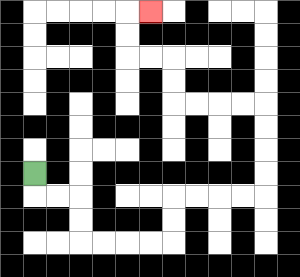{'start': '[1, 7]', 'end': '[6, 0]', 'path_directions': 'D,R,R,D,D,R,R,R,R,U,U,R,R,R,R,U,U,U,U,L,L,L,L,U,U,L,L,U,U,R', 'path_coordinates': '[[1, 7], [1, 8], [2, 8], [3, 8], [3, 9], [3, 10], [4, 10], [5, 10], [6, 10], [7, 10], [7, 9], [7, 8], [8, 8], [9, 8], [10, 8], [11, 8], [11, 7], [11, 6], [11, 5], [11, 4], [10, 4], [9, 4], [8, 4], [7, 4], [7, 3], [7, 2], [6, 2], [5, 2], [5, 1], [5, 0], [6, 0]]'}